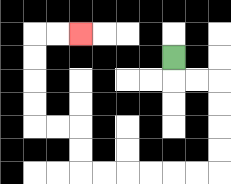{'start': '[7, 2]', 'end': '[3, 1]', 'path_directions': 'D,R,R,D,D,D,D,L,L,L,L,L,L,U,U,L,L,U,U,U,U,R,R', 'path_coordinates': '[[7, 2], [7, 3], [8, 3], [9, 3], [9, 4], [9, 5], [9, 6], [9, 7], [8, 7], [7, 7], [6, 7], [5, 7], [4, 7], [3, 7], [3, 6], [3, 5], [2, 5], [1, 5], [1, 4], [1, 3], [1, 2], [1, 1], [2, 1], [3, 1]]'}